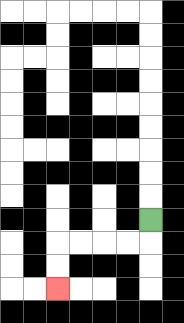{'start': '[6, 9]', 'end': '[2, 12]', 'path_directions': 'D,L,L,L,L,D,D', 'path_coordinates': '[[6, 9], [6, 10], [5, 10], [4, 10], [3, 10], [2, 10], [2, 11], [2, 12]]'}